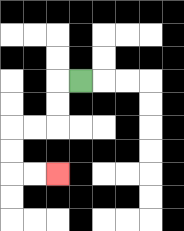{'start': '[3, 3]', 'end': '[2, 7]', 'path_directions': 'L,D,D,L,L,D,D,R,R', 'path_coordinates': '[[3, 3], [2, 3], [2, 4], [2, 5], [1, 5], [0, 5], [0, 6], [0, 7], [1, 7], [2, 7]]'}